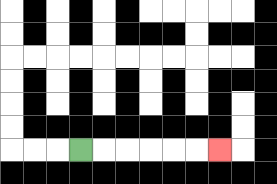{'start': '[3, 6]', 'end': '[9, 6]', 'path_directions': 'R,R,R,R,R,R', 'path_coordinates': '[[3, 6], [4, 6], [5, 6], [6, 6], [7, 6], [8, 6], [9, 6]]'}